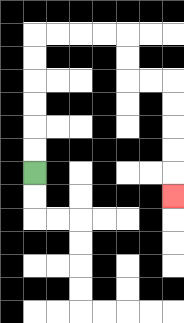{'start': '[1, 7]', 'end': '[7, 8]', 'path_directions': 'U,U,U,U,U,U,R,R,R,R,D,D,R,R,D,D,D,D,D', 'path_coordinates': '[[1, 7], [1, 6], [1, 5], [1, 4], [1, 3], [1, 2], [1, 1], [2, 1], [3, 1], [4, 1], [5, 1], [5, 2], [5, 3], [6, 3], [7, 3], [7, 4], [7, 5], [7, 6], [7, 7], [7, 8]]'}